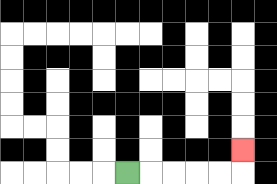{'start': '[5, 7]', 'end': '[10, 6]', 'path_directions': 'R,R,R,R,R,U', 'path_coordinates': '[[5, 7], [6, 7], [7, 7], [8, 7], [9, 7], [10, 7], [10, 6]]'}